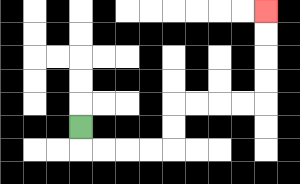{'start': '[3, 5]', 'end': '[11, 0]', 'path_directions': 'D,R,R,R,R,U,U,R,R,R,R,U,U,U,U', 'path_coordinates': '[[3, 5], [3, 6], [4, 6], [5, 6], [6, 6], [7, 6], [7, 5], [7, 4], [8, 4], [9, 4], [10, 4], [11, 4], [11, 3], [11, 2], [11, 1], [11, 0]]'}